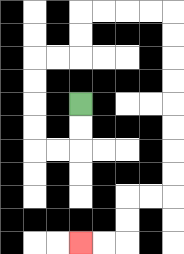{'start': '[3, 4]', 'end': '[3, 10]', 'path_directions': 'D,D,L,L,U,U,U,U,R,R,U,U,R,R,R,R,D,D,D,D,D,D,D,D,L,L,D,D,L,L', 'path_coordinates': '[[3, 4], [3, 5], [3, 6], [2, 6], [1, 6], [1, 5], [1, 4], [1, 3], [1, 2], [2, 2], [3, 2], [3, 1], [3, 0], [4, 0], [5, 0], [6, 0], [7, 0], [7, 1], [7, 2], [7, 3], [7, 4], [7, 5], [7, 6], [7, 7], [7, 8], [6, 8], [5, 8], [5, 9], [5, 10], [4, 10], [3, 10]]'}